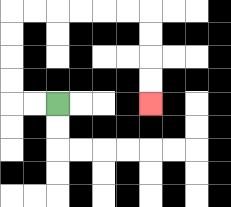{'start': '[2, 4]', 'end': '[6, 4]', 'path_directions': 'L,L,U,U,U,U,R,R,R,R,R,R,D,D,D,D', 'path_coordinates': '[[2, 4], [1, 4], [0, 4], [0, 3], [0, 2], [0, 1], [0, 0], [1, 0], [2, 0], [3, 0], [4, 0], [5, 0], [6, 0], [6, 1], [6, 2], [6, 3], [6, 4]]'}